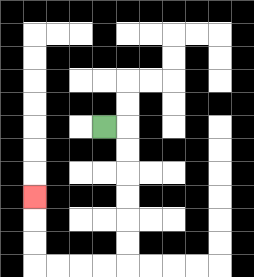{'start': '[4, 5]', 'end': '[1, 8]', 'path_directions': 'R,D,D,D,D,D,D,L,L,L,L,U,U,U', 'path_coordinates': '[[4, 5], [5, 5], [5, 6], [5, 7], [5, 8], [5, 9], [5, 10], [5, 11], [4, 11], [3, 11], [2, 11], [1, 11], [1, 10], [1, 9], [1, 8]]'}